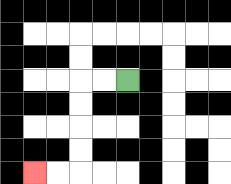{'start': '[5, 3]', 'end': '[1, 7]', 'path_directions': 'L,L,D,D,D,D,L,L', 'path_coordinates': '[[5, 3], [4, 3], [3, 3], [3, 4], [3, 5], [3, 6], [3, 7], [2, 7], [1, 7]]'}